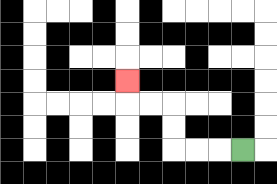{'start': '[10, 6]', 'end': '[5, 3]', 'path_directions': 'L,L,L,U,U,L,L,U', 'path_coordinates': '[[10, 6], [9, 6], [8, 6], [7, 6], [7, 5], [7, 4], [6, 4], [5, 4], [5, 3]]'}